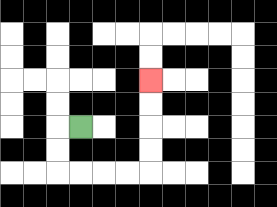{'start': '[3, 5]', 'end': '[6, 3]', 'path_directions': 'L,D,D,R,R,R,R,U,U,U,U', 'path_coordinates': '[[3, 5], [2, 5], [2, 6], [2, 7], [3, 7], [4, 7], [5, 7], [6, 7], [6, 6], [6, 5], [6, 4], [6, 3]]'}